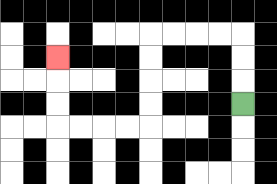{'start': '[10, 4]', 'end': '[2, 2]', 'path_directions': 'U,U,U,L,L,L,L,D,D,D,D,L,L,L,L,U,U,U', 'path_coordinates': '[[10, 4], [10, 3], [10, 2], [10, 1], [9, 1], [8, 1], [7, 1], [6, 1], [6, 2], [6, 3], [6, 4], [6, 5], [5, 5], [4, 5], [3, 5], [2, 5], [2, 4], [2, 3], [2, 2]]'}